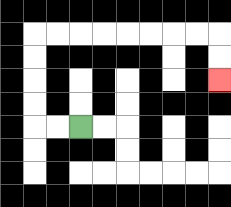{'start': '[3, 5]', 'end': '[9, 3]', 'path_directions': 'L,L,U,U,U,U,R,R,R,R,R,R,R,R,D,D', 'path_coordinates': '[[3, 5], [2, 5], [1, 5], [1, 4], [1, 3], [1, 2], [1, 1], [2, 1], [3, 1], [4, 1], [5, 1], [6, 1], [7, 1], [8, 1], [9, 1], [9, 2], [9, 3]]'}